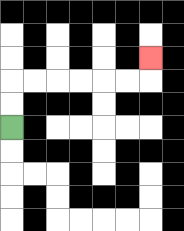{'start': '[0, 5]', 'end': '[6, 2]', 'path_directions': 'U,U,R,R,R,R,R,R,U', 'path_coordinates': '[[0, 5], [0, 4], [0, 3], [1, 3], [2, 3], [3, 3], [4, 3], [5, 3], [6, 3], [6, 2]]'}